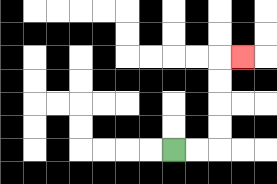{'start': '[7, 6]', 'end': '[10, 2]', 'path_directions': 'R,R,U,U,U,U,R', 'path_coordinates': '[[7, 6], [8, 6], [9, 6], [9, 5], [9, 4], [9, 3], [9, 2], [10, 2]]'}